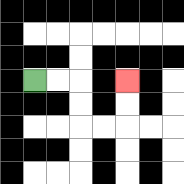{'start': '[1, 3]', 'end': '[5, 3]', 'path_directions': 'R,R,D,D,R,R,U,U', 'path_coordinates': '[[1, 3], [2, 3], [3, 3], [3, 4], [3, 5], [4, 5], [5, 5], [5, 4], [5, 3]]'}